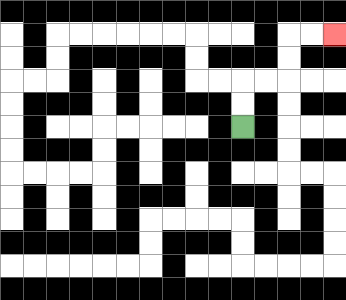{'start': '[10, 5]', 'end': '[14, 1]', 'path_directions': 'U,U,R,R,U,U,R,R', 'path_coordinates': '[[10, 5], [10, 4], [10, 3], [11, 3], [12, 3], [12, 2], [12, 1], [13, 1], [14, 1]]'}